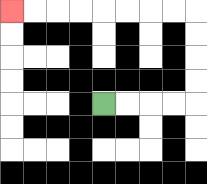{'start': '[4, 4]', 'end': '[0, 0]', 'path_directions': 'R,R,R,R,U,U,U,U,L,L,L,L,L,L,L,L', 'path_coordinates': '[[4, 4], [5, 4], [6, 4], [7, 4], [8, 4], [8, 3], [8, 2], [8, 1], [8, 0], [7, 0], [6, 0], [5, 0], [4, 0], [3, 0], [2, 0], [1, 0], [0, 0]]'}